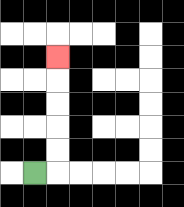{'start': '[1, 7]', 'end': '[2, 2]', 'path_directions': 'R,U,U,U,U,U', 'path_coordinates': '[[1, 7], [2, 7], [2, 6], [2, 5], [2, 4], [2, 3], [2, 2]]'}